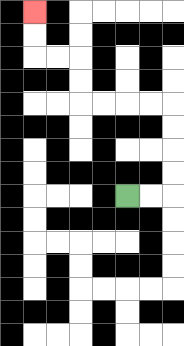{'start': '[5, 8]', 'end': '[1, 0]', 'path_directions': 'R,R,U,U,U,U,L,L,L,L,U,U,L,L,U,U', 'path_coordinates': '[[5, 8], [6, 8], [7, 8], [7, 7], [7, 6], [7, 5], [7, 4], [6, 4], [5, 4], [4, 4], [3, 4], [3, 3], [3, 2], [2, 2], [1, 2], [1, 1], [1, 0]]'}